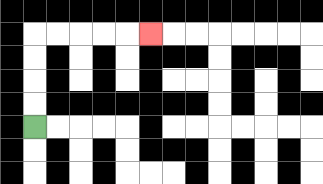{'start': '[1, 5]', 'end': '[6, 1]', 'path_directions': 'U,U,U,U,R,R,R,R,R', 'path_coordinates': '[[1, 5], [1, 4], [1, 3], [1, 2], [1, 1], [2, 1], [3, 1], [4, 1], [5, 1], [6, 1]]'}